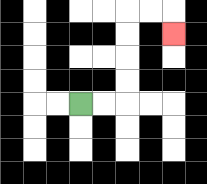{'start': '[3, 4]', 'end': '[7, 1]', 'path_directions': 'R,R,U,U,U,U,R,R,D', 'path_coordinates': '[[3, 4], [4, 4], [5, 4], [5, 3], [5, 2], [5, 1], [5, 0], [6, 0], [7, 0], [7, 1]]'}